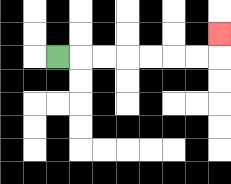{'start': '[2, 2]', 'end': '[9, 1]', 'path_directions': 'R,R,R,R,R,R,R,U', 'path_coordinates': '[[2, 2], [3, 2], [4, 2], [5, 2], [6, 2], [7, 2], [8, 2], [9, 2], [9, 1]]'}